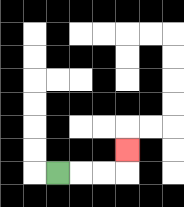{'start': '[2, 7]', 'end': '[5, 6]', 'path_directions': 'R,R,R,U', 'path_coordinates': '[[2, 7], [3, 7], [4, 7], [5, 7], [5, 6]]'}